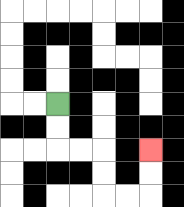{'start': '[2, 4]', 'end': '[6, 6]', 'path_directions': 'D,D,R,R,D,D,R,R,U,U', 'path_coordinates': '[[2, 4], [2, 5], [2, 6], [3, 6], [4, 6], [4, 7], [4, 8], [5, 8], [6, 8], [6, 7], [6, 6]]'}